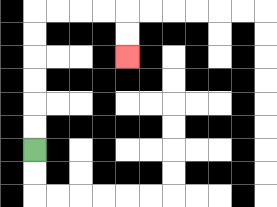{'start': '[1, 6]', 'end': '[5, 2]', 'path_directions': 'U,U,U,U,U,U,R,R,R,R,D,D', 'path_coordinates': '[[1, 6], [1, 5], [1, 4], [1, 3], [1, 2], [1, 1], [1, 0], [2, 0], [3, 0], [4, 0], [5, 0], [5, 1], [5, 2]]'}